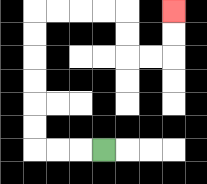{'start': '[4, 6]', 'end': '[7, 0]', 'path_directions': 'L,L,L,U,U,U,U,U,U,R,R,R,R,D,D,R,R,U,U', 'path_coordinates': '[[4, 6], [3, 6], [2, 6], [1, 6], [1, 5], [1, 4], [1, 3], [1, 2], [1, 1], [1, 0], [2, 0], [3, 0], [4, 0], [5, 0], [5, 1], [5, 2], [6, 2], [7, 2], [7, 1], [7, 0]]'}